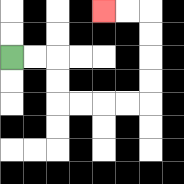{'start': '[0, 2]', 'end': '[4, 0]', 'path_directions': 'R,R,D,D,R,R,R,R,U,U,U,U,L,L', 'path_coordinates': '[[0, 2], [1, 2], [2, 2], [2, 3], [2, 4], [3, 4], [4, 4], [5, 4], [6, 4], [6, 3], [6, 2], [6, 1], [6, 0], [5, 0], [4, 0]]'}